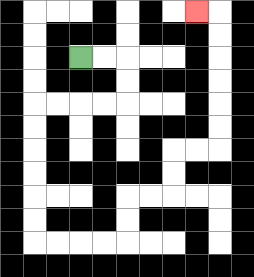{'start': '[3, 2]', 'end': '[8, 0]', 'path_directions': 'R,R,D,D,L,L,L,L,D,D,D,D,D,D,R,R,R,R,U,U,R,R,U,U,R,R,U,U,U,U,U,U,L', 'path_coordinates': '[[3, 2], [4, 2], [5, 2], [5, 3], [5, 4], [4, 4], [3, 4], [2, 4], [1, 4], [1, 5], [1, 6], [1, 7], [1, 8], [1, 9], [1, 10], [2, 10], [3, 10], [4, 10], [5, 10], [5, 9], [5, 8], [6, 8], [7, 8], [7, 7], [7, 6], [8, 6], [9, 6], [9, 5], [9, 4], [9, 3], [9, 2], [9, 1], [9, 0], [8, 0]]'}